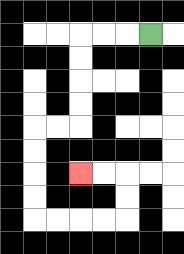{'start': '[6, 1]', 'end': '[3, 7]', 'path_directions': 'L,L,L,D,D,D,D,L,L,D,D,D,D,R,R,R,R,U,U,L,L', 'path_coordinates': '[[6, 1], [5, 1], [4, 1], [3, 1], [3, 2], [3, 3], [3, 4], [3, 5], [2, 5], [1, 5], [1, 6], [1, 7], [1, 8], [1, 9], [2, 9], [3, 9], [4, 9], [5, 9], [5, 8], [5, 7], [4, 7], [3, 7]]'}